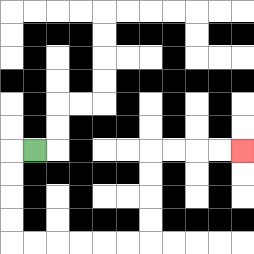{'start': '[1, 6]', 'end': '[10, 6]', 'path_directions': 'L,D,D,D,D,R,R,R,R,R,R,U,U,U,U,R,R,R,R', 'path_coordinates': '[[1, 6], [0, 6], [0, 7], [0, 8], [0, 9], [0, 10], [1, 10], [2, 10], [3, 10], [4, 10], [5, 10], [6, 10], [6, 9], [6, 8], [6, 7], [6, 6], [7, 6], [8, 6], [9, 6], [10, 6]]'}